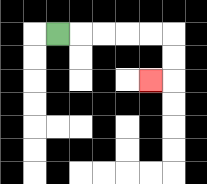{'start': '[2, 1]', 'end': '[6, 3]', 'path_directions': 'R,R,R,R,R,D,D,L', 'path_coordinates': '[[2, 1], [3, 1], [4, 1], [5, 1], [6, 1], [7, 1], [7, 2], [7, 3], [6, 3]]'}